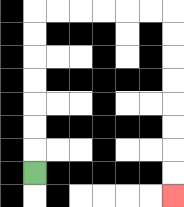{'start': '[1, 7]', 'end': '[7, 8]', 'path_directions': 'U,U,U,U,U,U,U,R,R,R,R,R,R,D,D,D,D,D,D,D,D', 'path_coordinates': '[[1, 7], [1, 6], [1, 5], [1, 4], [1, 3], [1, 2], [1, 1], [1, 0], [2, 0], [3, 0], [4, 0], [5, 0], [6, 0], [7, 0], [7, 1], [7, 2], [7, 3], [7, 4], [7, 5], [7, 6], [7, 7], [7, 8]]'}